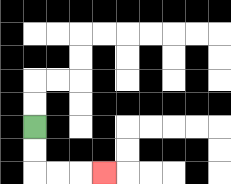{'start': '[1, 5]', 'end': '[4, 7]', 'path_directions': 'D,D,R,R,R', 'path_coordinates': '[[1, 5], [1, 6], [1, 7], [2, 7], [3, 7], [4, 7]]'}